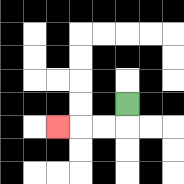{'start': '[5, 4]', 'end': '[2, 5]', 'path_directions': 'D,L,L,L', 'path_coordinates': '[[5, 4], [5, 5], [4, 5], [3, 5], [2, 5]]'}